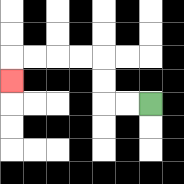{'start': '[6, 4]', 'end': '[0, 3]', 'path_directions': 'L,L,U,U,L,L,L,L,D', 'path_coordinates': '[[6, 4], [5, 4], [4, 4], [4, 3], [4, 2], [3, 2], [2, 2], [1, 2], [0, 2], [0, 3]]'}